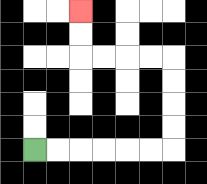{'start': '[1, 6]', 'end': '[3, 0]', 'path_directions': 'R,R,R,R,R,R,U,U,U,U,L,L,L,L,U,U', 'path_coordinates': '[[1, 6], [2, 6], [3, 6], [4, 6], [5, 6], [6, 6], [7, 6], [7, 5], [7, 4], [7, 3], [7, 2], [6, 2], [5, 2], [4, 2], [3, 2], [3, 1], [3, 0]]'}